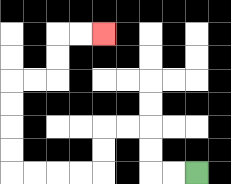{'start': '[8, 7]', 'end': '[4, 1]', 'path_directions': 'L,L,U,U,L,L,D,D,L,L,L,L,U,U,U,U,R,R,U,U,R,R', 'path_coordinates': '[[8, 7], [7, 7], [6, 7], [6, 6], [6, 5], [5, 5], [4, 5], [4, 6], [4, 7], [3, 7], [2, 7], [1, 7], [0, 7], [0, 6], [0, 5], [0, 4], [0, 3], [1, 3], [2, 3], [2, 2], [2, 1], [3, 1], [4, 1]]'}